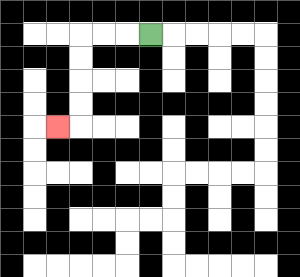{'start': '[6, 1]', 'end': '[2, 5]', 'path_directions': 'L,L,L,D,D,D,D,L', 'path_coordinates': '[[6, 1], [5, 1], [4, 1], [3, 1], [3, 2], [3, 3], [3, 4], [3, 5], [2, 5]]'}